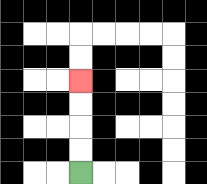{'start': '[3, 7]', 'end': '[3, 3]', 'path_directions': 'U,U,U,U', 'path_coordinates': '[[3, 7], [3, 6], [3, 5], [3, 4], [3, 3]]'}